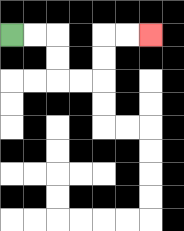{'start': '[0, 1]', 'end': '[6, 1]', 'path_directions': 'R,R,D,D,R,R,U,U,R,R', 'path_coordinates': '[[0, 1], [1, 1], [2, 1], [2, 2], [2, 3], [3, 3], [4, 3], [4, 2], [4, 1], [5, 1], [6, 1]]'}